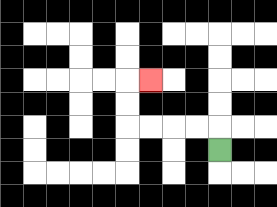{'start': '[9, 6]', 'end': '[6, 3]', 'path_directions': 'U,L,L,L,L,U,U,R', 'path_coordinates': '[[9, 6], [9, 5], [8, 5], [7, 5], [6, 5], [5, 5], [5, 4], [5, 3], [6, 3]]'}